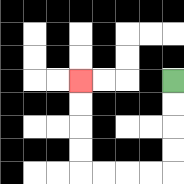{'start': '[7, 3]', 'end': '[3, 3]', 'path_directions': 'D,D,D,D,L,L,L,L,U,U,U,U', 'path_coordinates': '[[7, 3], [7, 4], [7, 5], [7, 6], [7, 7], [6, 7], [5, 7], [4, 7], [3, 7], [3, 6], [3, 5], [3, 4], [3, 3]]'}